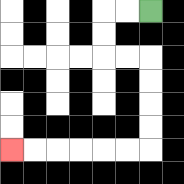{'start': '[6, 0]', 'end': '[0, 6]', 'path_directions': 'L,L,D,D,R,R,D,D,D,D,L,L,L,L,L,L', 'path_coordinates': '[[6, 0], [5, 0], [4, 0], [4, 1], [4, 2], [5, 2], [6, 2], [6, 3], [6, 4], [6, 5], [6, 6], [5, 6], [4, 6], [3, 6], [2, 6], [1, 6], [0, 6]]'}